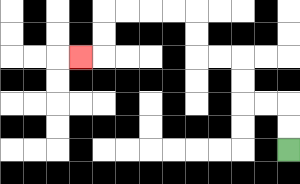{'start': '[12, 6]', 'end': '[3, 2]', 'path_directions': 'U,U,L,L,U,U,L,L,U,U,L,L,L,L,D,D,L', 'path_coordinates': '[[12, 6], [12, 5], [12, 4], [11, 4], [10, 4], [10, 3], [10, 2], [9, 2], [8, 2], [8, 1], [8, 0], [7, 0], [6, 0], [5, 0], [4, 0], [4, 1], [4, 2], [3, 2]]'}